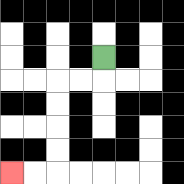{'start': '[4, 2]', 'end': '[0, 7]', 'path_directions': 'D,L,L,D,D,D,D,L,L', 'path_coordinates': '[[4, 2], [4, 3], [3, 3], [2, 3], [2, 4], [2, 5], [2, 6], [2, 7], [1, 7], [0, 7]]'}